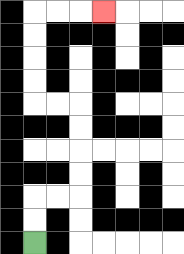{'start': '[1, 10]', 'end': '[4, 0]', 'path_directions': 'U,U,R,R,U,U,U,U,L,L,U,U,U,U,R,R,R', 'path_coordinates': '[[1, 10], [1, 9], [1, 8], [2, 8], [3, 8], [3, 7], [3, 6], [3, 5], [3, 4], [2, 4], [1, 4], [1, 3], [1, 2], [1, 1], [1, 0], [2, 0], [3, 0], [4, 0]]'}